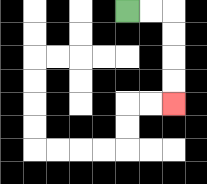{'start': '[5, 0]', 'end': '[7, 4]', 'path_directions': 'R,R,D,D,D,D', 'path_coordinates': '[[5, 0], [6, 0], [7, 0], [7, 1], [7, 2], [7, 3], [7, 4]]'}